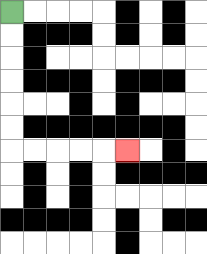{'start': '[0, 0]', 'end': '[5, 6]', 'path_directions': 'D,D,D,D,D,D,R,R,R,R,R', 'path_coordinates': '[[0, 0], [0, 1], [0, 2], [0, 3], [0, 4], [0, 5], [0, 6], [1, 6], [2, 6], [3, 6], [4, 6], [5, 6]]'}